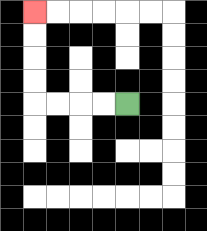{'start': '[5, 4]', 'end': '[1, 0]', 'path_directions': 'L,L,L,L,U,U,U,U', 'path_coordinates': '[[5, 4], [4, 4], [3, 4], [2, 4], [1, 4], [1, 3], [1, 2], [1, 1], [1, 0]]'}